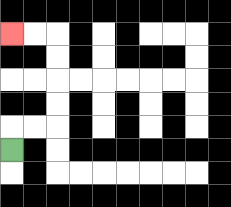{'start': '[0, 6]', 'end': '[0, 1]', 'path_directions': 'U,R,R,U,U,U,U,L,L', 'path_coordinates': '[[0, 6], [0, 5], [1, 5], [2, 5], [2, 4], [2, 3], [2, 2], [2, 1], [1, 1], [0, 1]]'}